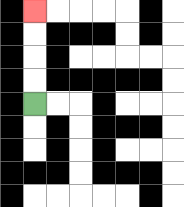{'start': '[1, 4]', 'end': '[1, 0]', 'path_directions': 'U,U,U,U', 'path_coordinates': '[[1, 4], [1, 3], [1, 2], [1, 1], [1, 0]]'}